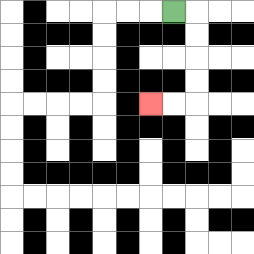{'start': '[7, 0]', 'end': '[6, 4]', 'path_directions': 'R,D,D,D,D,L,L', 'path_coordinates': '[[7, 0], [8, 0], [8, 1], [8, 2], [8, 3], [8, 4], [7, 4], [6, 4]]'}